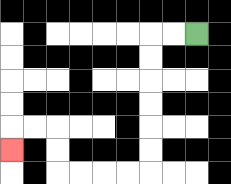{'start': '[8, 1]', 'end': '[0, 6]', 'path_directions': 'L,L,D,D,D,D,D,D,L,L,L,L,U,U,L,L,D', 'path_coordinates': '[[8, 1], [7, 1], [6, 1], [6, 2], [6, 3], [6, 4], [6, 5], [6, 6], [6, 7], [5, 7], [4, 7], [3, 7], [2, 7], [2, 6], [2, 5], [1, 5], [0, 5], [0, 6]]'}